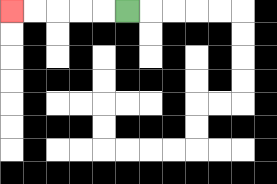{'start': '[5, 0]', 'end': '[0, 0]', 'path_directions': 'L,L,L,L,L', 'path_coordinates': '[[5, 0], [4, 0], [3, 0], [2, 0], [1, 0], [0, 0]]'}